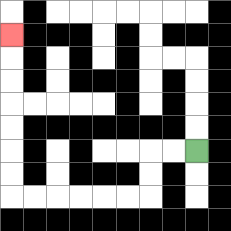{'start': '[8, 6]', 'end': '[0, 1]', 'path_directions': 'L,L,D,D,L,L,L,L,L,L,U,U,U,U,U,U,U', 'path_coordinates': '[[8, 6], [7, 6], [6, 6], [6, 7], [6, 8], [5, 8], [4, 8], [3, 8], [2, 8], [1, 8], [0, 8], [0, 7], [0, 6], [0, 5], [0, 4], [0, 3], [0, 2], [0, 1]]'}